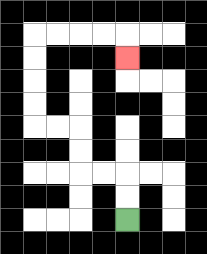{'start': '[5, 9]', 'end': '[5, 2]', 'path_directions': 'U,U,L,L,U,U,L,L,U,U,U,U,R,R,R,R,D', 'path_coordinates': '[[5, 9], [5, 8], [5, 7], [4, 7], [3, 7], [3, 6], [3, 5], [2, 5], [1, 5], [1, 4], [1, 3], [1, 2], [1, 1], [2, 1], [3, 1], [4, 1], [5, 1], [5, 2]]'}